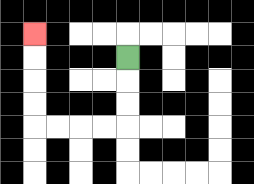{'start': '[5, 2]', 'end': '[1, 1]', 'path_directions': 'D,D,D,L,L,L,L,U,U,U,U', 'path_coordinates': '[[5, 2], [5, 3], [5, 4], [5, 5], [4, 5], [3, 5], [2, 5], [1, 5], [1, 4], [1, 3], [1, 2], [1, 1]]'}